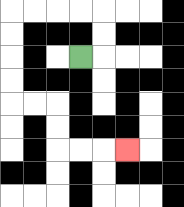{'start': '[3, 2]', 'end': '[5, 6]', 'path_directions': 'R,U,U,L,L,L,L,D,D,D,D,R,R,D,D,R,R,R', 'path_coordinates': '[[3, 2], [4, 2], [4, 1], [4, 0], [3, 0], [2, 0], [1, 0], [0, 0], [0, 1], [0, 2], [0, 3], [0, 4], [1, 4], [2, 4], [2, 5], [2, 6], [3, 6], [4, 6], [5, 6]]'}